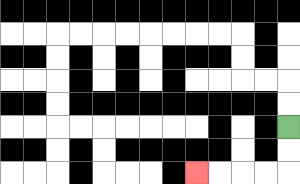{'start': '[12, 5]', 'end': '[8, 7]', 'path_directions': 'D,D,L,L,L,L', 'path_coordinates': '[[12, 5], [12, 6], [12, 7], [11, 7], [10, 7], [9, 7], [8, 7]]'}